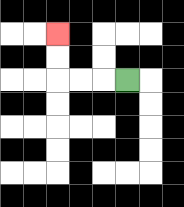{'start': '[5, 3]', 'end': '[2, 1]', 'path_directions': 'L,L,L,U,U', 'path_coordinates': '[[5, 3], [4, 3], [3, 3], [2, 3], [2, 2], [2, 1]]'}